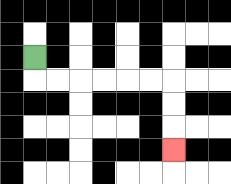{'start': '[1, 2]', 'end': '[7, 6]', 'path_directions': 'D,R,R,R,R,R,R,D,D,D', 'path_coordinates': '[[1, 2], [1, 3], [2, 3], [3, 3], [4, 3], [5, 3], [6, 3], [7, 3], [7, 4], [7, 5], [7, 6]]'}